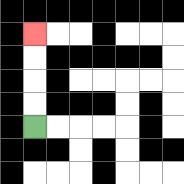{'start': '[1, 5]', 'end': '[1, 1]', 'path_directions': 'U,U,U,U', 'path_coordinates': '[[1, 5], [1, 4], [1, 3], [1, 2], [1, 1]]'}